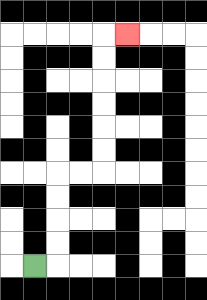{'start': '[1, 11]', 'end': '[5, 1]', 'path_directions': 'R,U,U,U,U,R,R,U,U,U,U,U,U,R', 'path_coordinates': '[[1, 11], [2, 11], [2, 10], [2, 9], [2, 8], [2, 7], [3, 7], [4, 7], [4, 6], [4, 5], [4, 4], [4, 3], [4, 2], [4, 1], [5, 1]]'}